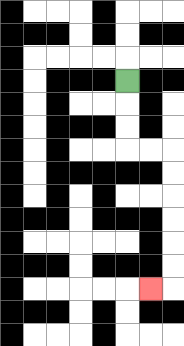{'start': '[5, 3]', 'end': '[6, 12]', 'path_directions': 'D,D,D,R,R,D,D,D,D,D,D,L', 'path_coordinates': '[[5, 3], [5, 4], [5, 5], [5, 6], [6, 6], [7, 6], [7, 7], [7, 8], [7, 9], [7, 10], [7, 11], [7, 12], [6, 12]]'}